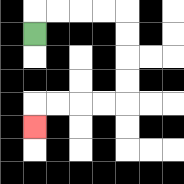{'start': '[1, 1]', 'end': '[1, 5]', 'path_directions': 'U,R,R,R,R,D,D,D,D,L,L,L,L,D', 'path_coordinates': '[[1, 1], [1, 0], [2, 0], [3, 0], [4, 0], [5, 0], [5, 1], [5, 2], [5, 3], [5, 4], [4, 4], [3, 4], [2, 4], [1, 4], [1, 5]]'}